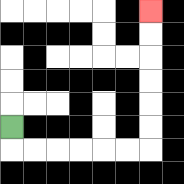{'start': '[0, 5]', 'end': '[6, 0]', 'path_directions': 'D,R,R,R,R,R,R,U,U,U,U,U,U', 'path_coordinates': '[[0, 5], [0, 6], [1, 6], [2, 6], [3, 6], [4, 6], [5, 6], [6, 6], [6, 5], [6, 4], [6, 3], [6, 2], [6, 1], [6, 0]]'}